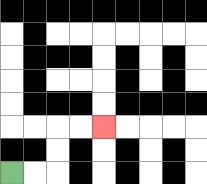{'start': '[0, 7]', 'end': '[4, 5]', 'path_directions': 'R,R,U,U,R,R', 'path_coordinates': '[[0, 7], [1, 7], [2, 7], [2, 6], [2, 5], [3, 5], [4, 5]]'}